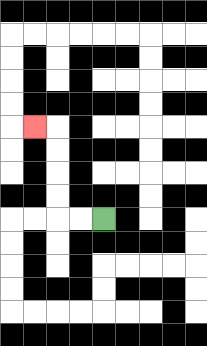{'start': '[4, 9]', 'end': '[1, 5]', 'path_directions': 'L,L,U,U,U,U,L', 'path_coordinates': '[[4, 9], [3, 9], [2, 9], [2, 8], [2, 7], [2, 6], [2, 5], [1, 5]]'}